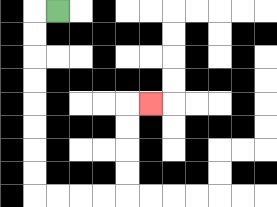{'start': '[2, 0]', 'end': '[6, 4]', 'path_directions': 'L,D,D,D,D,D,D,D,D,R,R,R,R,U,U,U,U,R', 'path_coordinates': '[[2, 0], [1, 0], [1, 1], [1, 2], [1, 3], [1, 4], [1, 5], [1, 6], [1, 7], [1, 8], [2, 8], [3, 8], [4, 8], [5, 8], [5, 7], [5, 6], [5, 5], [5, 4], [6, 4]]'}